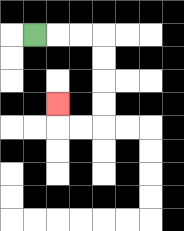{'start': '[1, 1]', 'end': '[2, 4]', 'path_directions': 'R,R,R,D,D,D,D,L,L,U', 'path_coordinates': '[[1, 1], [2, 1], [3, 1], [4, 1], [4, 2], [4, 3], [4, 4], [4, 5], [3, 5], [2, 5], [2, 4]]'}